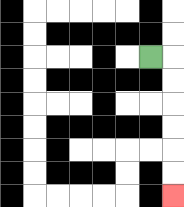{'start': '[6, 2]', 'end': '[7, 8]', 'path_directions': 'R,D,D,D,D,D,D', 'path_coordinates': '[[6, 2], [7, 2], [7, 3], [7, 4], [7, 5], [7, 6], [7, 7], [7, 8]]'}